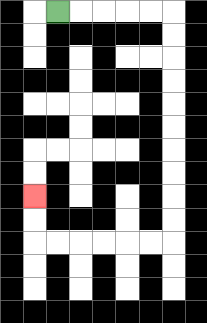{'start': '[2, 0]', 'end': '[1, 8]', 'path_directions': 'R,R,R,R,R,D,D,D,D,D,D,D,D,D,D,L,L,L,L,L,L,U,U', 'path_coordinates': '[[2, 0], [3, 0], [4, 0], [5, 0], [6, 0], [7, 0], [7, 1], [7, 2], [7, 3], [7, 4], [7, 5], [7, 6], [7, 7], [7, 8], [7, 9], [7, 10], [6, 10], [5, 10], [4, 10], [3, 10], [2, 10], [1, 10], [1, 9], [1, 8]]'}